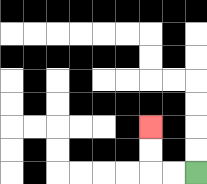{'start': '[8, 7]', 'end': '[6, 5]', 'path_directions': 'L,L,U,U', 'path_coordinates': '[[8, 7], [7, 7], [6, 7], [6, 6], [6, 5]]'}